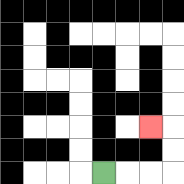{'start': '[4, 7]', 'end': '[6, 5]', 'path_directions': 'R,R,R,U,U,L', 'path_coordinates': '[[4, 7], [5, 7], [6, 7], [7, 7], [7, 6], [7, 5], [6, 5]]'}